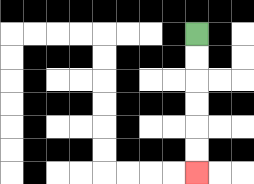{'start': '[8, 1]', 'end': '[8, 7]', 'path_directions': 'D,D,D,D,D,D', 'path_coordinates': '[[8, 1], [8, 2], [8, 3], [8, 4], [8, 5], [8, 6], [8, 7]]'}